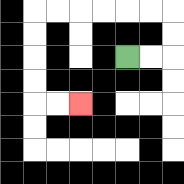{'start': '[5, 2]', 'end': '[3, 4]', 'path_directions': 'R,R,U,U,L,L,L,L,L,L,D,D,D,D,R,R', 'path_coordinates': '[[5, 2], [6, 2], [7, 2], [7, 1], [7, 0], [6, 0], [5, 0], [4, 0], [3, 0], [2, 0], [1, 0], [1, 1], [1, 2], [1, 3], [1, 4], [2, 4], [3, 4]]'}